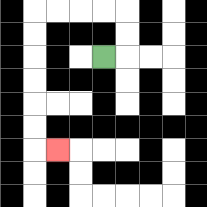{'start': '[4, 2]', 'end': '[2, 6]', 'path_directions': 'R,U,U,L,L,L,L,D,D,D,D,D,D,R', 'path_coordinates': '[[4, 2], [5, 2], [5, 1], [5, 0], [4, 0], [3, 0], [2, 0], [1, 0], [1, 1], [1, 2], [1, 3], [1, 4], [1, 5], [1, 6], [2, 6]]'}